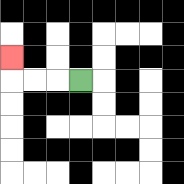{'start': '[3, 3]', 'end': '[0, 2]', 'path_directions': 'L,L,L,U', 'path_coordinates': '[[3, 3], [2, 3], [1, 3], [0, 3], [0, 2]]'}